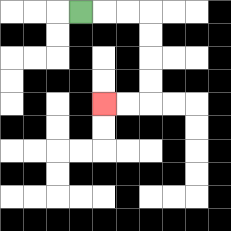{'start': '[3, 0]', 'end': '[4, 4]', 'path_directions': 'R,R,R,D,D,D,D,L,L', 'path_coordinates': '[[3, 0], [4, 0], [5, 0], [6, 0], [6, 1], [6, 2], [6, 3], [6, 4], [5, 4], [4, 4]]'}